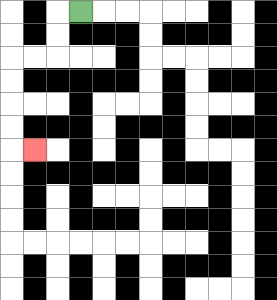{'start': '[3, 0]', 'end': '[1, 6]', 'path_directions': 'L,D,D,L,L,D,D,D,D,R', 'path_coordinates': '[[3, 0], [2, 0], [2, 1], [2, 2], [1, 2], [0, 2], [0, 3], [0, 4], [0, 5], [0, 6], [1, 6]]'}